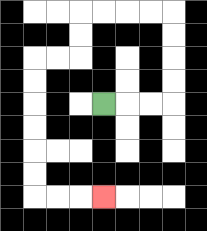{'start': '[4, 4]', 'end': '[4, 8]', 'path_directions': 'R,R,R,U,U,U,U,L,L,L,L,D,D,L,L,D,D,D,D,D,D,R,R,R', 'path_coordinates': '[[4, 4], [5, 4], [6, 4], [7, 4], [7, 3], [7, 2], [7, 1], [7, 0], [6, 0], [5, 0], [4, 0], [3, 0], [3, 1], [3, 2], [2, 2], [1, 2], [1, 3], [1, 4], [1, 5], [1, 6], [1, 7], [1, 8], [2, 8], [3, 8], [4, 8]]'}